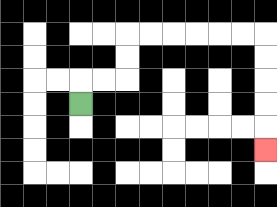{'start': '[3, 4]', 'end': '[11, 6]', 'path_directions': 'U,R,R,U,U,R,R,R,R,R,R,D,D,D,D,D', 'path_coordinates': '[[3, 4], [3, 3], [4, 3], [5, 3], [5, 2], [5, 1], [6, 1], [7, 1], [8, 1], [9, 1], [10, 1], [11, 1], [11, 2], [11, 3], [11, 4], [11, 5], [11, 6]]'}